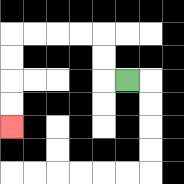{'start': '[5, 3]', 'end': '[0, 5]', 'path_directions': 'L,U,U,L,L,L,L,D,D,D,D', 'path_coordinates': '[[5, 3], [4, 3], [4, 2], [4, 1], [3, 1], [2, 1], [1, 1], [0, 1], [0, 2], [0, 3], [0, 4], [0, 5]]'}